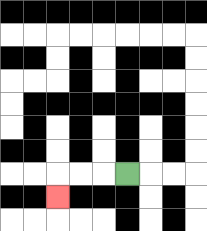{'start': '[5, 7]', 'end': '[2, 8]', 'path_directions': 'L,L,L,D', 'path_coordinates': '[[5, 7], [4, 7], [3, 7], [2, 7], [2, 8]]'}